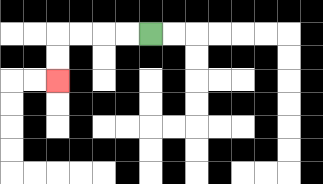{'start': '[6, 1]', 'end': '[2, 3]', 'path_directions': 'L,L,L,L,D,D', 'path_coordinates': '[[6, 1], [5, 1], [4, 1], [3, 1], [2, 1], [2, 2], [2, 3]]'}